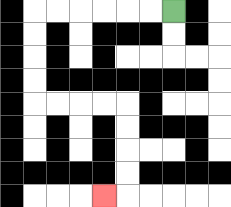{'start': '[7, 0]', 'end': '[4, 8]', 'path_directions': 'L,L,L,L,L,L,D,D,D,D,R,R,R,R,D,D,D,D,L', 'path_coordinates': '[[7, 0], [6, 0], [5, 0], [4, 0], [3, 0], [2, 0], [1, 0], [1, 1], [1, 2], [1, 3], [1, 4], [2, 4], [3, 4], [4, 4], [5, 4], [5, 5], [5, 6], [5, 7], [5, 8], [4, 8]]'}